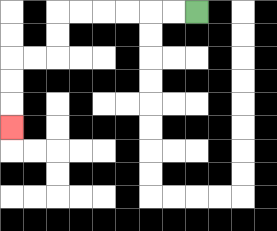{'start': '[8, 0]', 'end': '[0, 5]', 'path_directions': 'L,L,L,L,L,L,D,D,L,L,D,D,D', 'path_coordinates': '[[8, 0], [7, 0], [6, 0], [5, 0], [4, 0], [3, 0], [2, 0], [2, 1], [2, 2], [1, 2], [0, 2], [0, 3], [0, 4], [0, 5]]'}